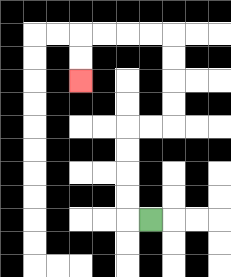{'start': '[6, 9]', 'end': '[3, 3]', 'path_directions': 'L,U,U,U,U,R,R,U,U,U,U,L,L,L,L,D,D', 'path_coordinates': '[[6, 9], [5, 9], [5, 8], [5, 7], [5, 6], [5, 5], [6, 5], [7, 5], [7, 4], [7, 3], [7, 2], [7, 1], [6, 1], [5, 1], [4, 1], [3, 1], [3, 2], [3, 3]]'}